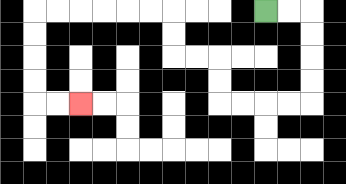{'start': '[11, 0]', 'end': '[3, 4]', 'path_directions': 'R,R,D,D,D,D,L,L,L,L,U,U,L,L,U,U,L,L,L,L,L,L,D,D,D,D,R,R', 'path_coordinates': '[[11, 0], [12, 0], [13, 0], [13, 1], [13, 2], [13, 3], [13, 4], [12, 4], [11, 4], [10, 4], [9, 4], [9, 3], [9, 2], [8, 2], [7, 2], [7, 1], [7, 0], [6, 0], [5, 0], [4, 0], [3, 0], [2, 0], [1, 0], [1, 1], [1, 2], [1, 3], [1, 4], [2, 4], [3, 4]]'}